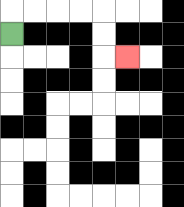{'start': '[0, 1]', 'end': '[5, 2]', 'path_directions': 'U,R,R,R,R,D,D,R', 'path_coordinates': '[[0, 1], [0, 0], [1, 0], [2, 0], [3, 0], [4, 0], [4, 1], [4, 2], [5, 2]]'}